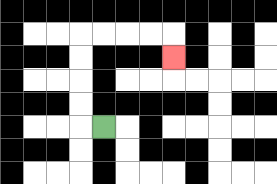{'start': '[4, 5]', 'end': '[7, 2]', 'path_directions': 'L,U,U,U,U,R,R,R,R,D', 'path_coordinates': '[[4, 5], [3, 5], [3, 4], [3, 3], [3, 2], [3, 1], [4, 1], [5, 1], [6, 1], [7, 1], [7, 2]]'}